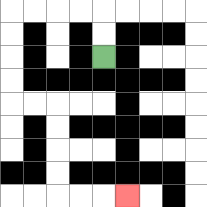{'start': '[4, 2]', 'end': '[5, 8]', 'path_directions': 'U,U,L,L,L,L,D,D,D,D,R,R,D,D,D,D,R,R,R', 'path_coordinates': '[[4, 2], [4, 1], [4, 0], [3, 0], [2, 0], [1, 0], [0, 0], [0, 1], [0, 2], [0, 3], [0, 4], [1, 4], [2, 4], [2, 5], [2, 6], [2, 7], [2, 8], [3, 8], [4, 8], [5, 8]]'}